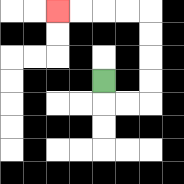{'start': '[4, 3]', 'end': '[2, 0]', 'path_directions': 'D,R,R,U,U,U,U,L,L,L,L', 'path_coordinates': '[[4, 3], [4, 4], [5, 4], [6, 4], [6, 3], [6, 2], [6, 1], [6, 0], [5, 0], [4, 0], [3, 0], [2, 0]]'}